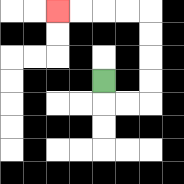{'start': '[4, 3]', 'end': '[2, 0]', 'path_directions': 'D,R,R,U,U,U,U,L,L,L,L', 'path_coordinates': '[[4, 3], [4, 4], [5, 4], [6, 4], [6, 3], [6, 2], [6, 1], [6, 0], [5, 0], [4, 0], [3, 0], [2, 0]]'}